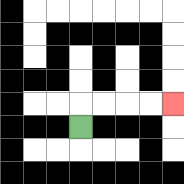{'start': '[3, 5]', 'end': '[7, 4]', 'path_directions': 'U,R,R,R,R', 'path_coordinates': '[[3, 5], [3, 4], [4, 4], [5, 4], [6, 4], [7, 4]]'}